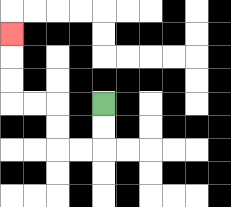{'start': '[4, 4]', 'end': '[0, 1]', 'path_directions': 'D,D,L,L,U,U,L,L,U,U,U', 'path_coordinates': '[[4, 4], [4, 5], [4, 6], [3, 6], [2, 6], [2, 5], [2, 4], [1, 4], [0, 4], [0, 3], [0, 2], [0, 1]]'}